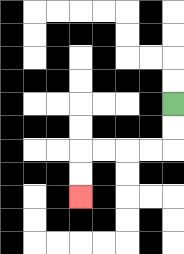{'start': '[7, 4]', 'end': '[3, 8]', 'path_directions': 'D,D,L,L,L,L,D,D', 'path_coordinates': '[[7, 4], [7, 5], [7, 6], [6, 6], [5, 6], [4, 6], [3, 6], [3, 7], [3, 8]]'}